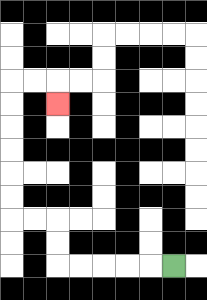{'start': '[7, 11]', 'end': '[2, 4]', 'path_directions': 'L,L,L,L,L,U,U,L,L,U,U,U,U,U,U,R,R,D', 'path_coordinates': '[[7, 11], [6, 11], [5, 11], [4, 11], [3, 11], [2, 11], [2, 10], [2, 9], [1, 9], [0, 9], [0, 8], [0, 7], [0, 6], [0, 5], [0, 4], [0, 3], [1, 3], [2, 3], [2, 4]]'}